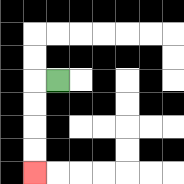{'start': '[2, 3]', 'end': '[1, 7]', 'path_directions': 'L,D,D,D,D', 'path_coordinates': '[[2, 3], [1, 3], [1, 4], [1, 5], [1, 6], [1, 7]]'}